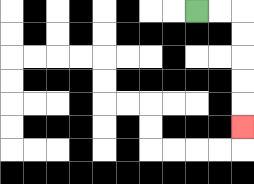{'start': '[8, 0]', 'end': '[10, 5]', 'path_directions': 'R,R,D,D,D,D,D', 'path_coordinates': '[[8, 0], [9, 0], [10, 0], [10, 1], [10, 2], [10, 3], [10, 4], [10, 5]]'}